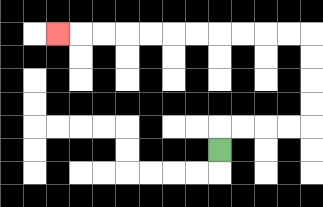{'start': '[9, 6]', 'end': '[2, 1]', 'path_directions': 'U,R,R,R,R,U,U,U,U,L,L,L,L,L,L,L,L,L,L,L', 'path_coordinates': '[[9, 6], [9, 5], [10, 5], [11, 5], [12, 5], [13, 5], [13, 4], [13, 3], [13, 2], [13, 1], [12, 1], [11, 1], [10, 1], [9, 1], [8, 1], [7, 1], [6, 1], [5, 1], [4, 1], [3, 1], [2, 1]]'}